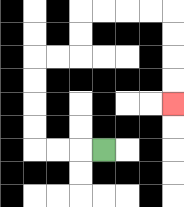{'start': '[4, 6]', 'end': '[7, 4]', 'path_directions': 'L,L,L,U,U,U,U,R,R,U,U,R,R,R,R,D,D,D,D', 'path_coordinates': '[[4, 6], [3, 6], [2, 6], [1, 6], [1, 5], [1, 4], [1, 3], [1, 2], [2, 2], [3, 2], [3, 1], [3, 0], [4, 0], [5, 0], [6, 0], [7, 0], [7, 1], [7, 2], [7, 3], [7, 4]]'}